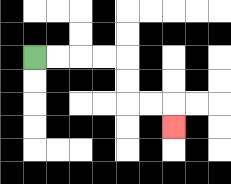{'start': '[1, 2]', 'end': '[7, 5]', 'path_directions': 'R,R,R,R,D,D,R,R,D', 'path_coordinates': '[[1, 2], [2, 2], [3, 2], [4, 2], [5, 2], [5, 3], [5, 4], [6, 4], [7, 4], [7, 5]]'}